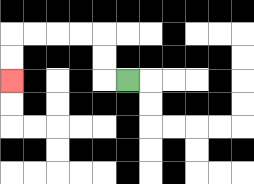{'start': '[5, 3]', 'end': '[0, 3]', 'path_directions': 'L,U,U,L,L,L,L,D,D', 'path_coordinates': '[[5, 3], [4, 3], [4, 2], [4, 1], [3, 1], [2, 1], [1, 1], [0, 1], [0, 2], [0, 3]]'}